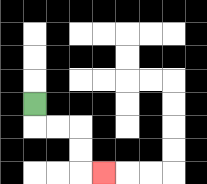{'start': '[1, 4]', 'end': '[4, 7]', 'path_directions': 'D,R,R,D,D,R', 'path_coordinates': '[[1, 4], [1, 5], [2, 5], [3, 5], [3, 6], [3, 7], [4, 7]]'}